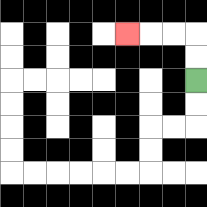{'start': '[8, 3]', 'end': '[5, 1]', 'path_directions': 'U,U,L,L,L', 'path_coordinates': '[[8, 3], [8, 2], [8, 1], [7, 1], [6, 1], [5, 1]]'}